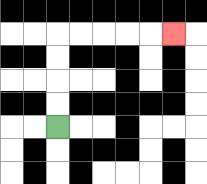{'start': '[2, 5]', 'end': '[7, 1]', 'path_directions': 'U,U,U,U,R,R,R,R,R', 'path_coordinates': '[[2, 5], [2, 4], [2, 3], [2, 2], [2, 1], [3, 1], [4, 1], [5, 1], [6, 1], [7, 1]]'}